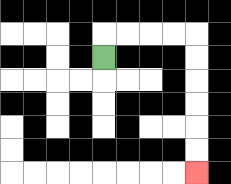{'start': '[4, 2]', 'end': '[8, 7]', 'path_directions': 'U,R,R,R,R,D,D,D,D,D,D', 'path_coordinates': '[[4, 2], [4, 1], [5, 1], [6, 1], [7, 1], [8, 1], [8, 2], [8, 3], [8, 4], [8, 5], [8, 6], [8, 7]]'}